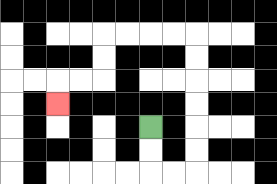{'start': '[6, 5]', 'end': '[2, 4]', 'path_directions': 'D,D,R,R,U,U,U,U,U,U,L,L,L,L,D,D,L,L,D', 'path_coordinates': '[[6, 5], [6, 6], [6, 7], [7, 7], [8, 7], [8, 6], [8, 5], [8, 4], [8, 3], [8, 2], [8, 1], [7, 1], [6, 1], [5, 1], [4, 1], [4, 2], [4, 3], [3, 3], [2, 3], [2, 4]]'}